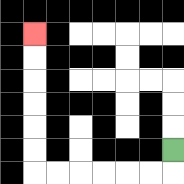{'start': '[7, 6]', 'end': '[1, 1]', 'path_directions': 'D,L,L,L,L,L,L,U,U,U,U,U,U', 'path_coordinates': '[[7, 6], [7, 7], [6, 7], [5, 7], [4, 7], [3, 7], [2, 7], [1, 7], [1, 6], [1, 5], [1, 4], [1, 3], [1, 2], [1, 1]]'}